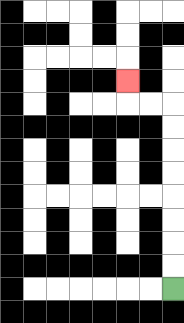{'start': '[7, 12]', 'end': '[5, 3]', 'path_directions': 'U,U,U,U,U,U,U,U,L,L,U', 'path_coordinates': '[[7, 12], [7, 11], [7, 10], [7, 9], [7, 8], [7, 7], [7, 6], [7, 5], [7, 4], [6, 4], [5, 4], [5, 3]]'}